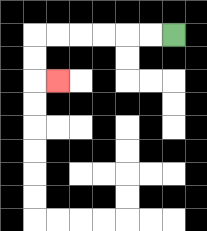{'start': '[7, 1]', 'end': '[2, 3]', 'path_directions': 'L,L,L,L,L,L,D,D,R', 'path_coordinates': '[[7, 1], [6, 1], [5, 1], [4, 1], [3, 1], [2, 1], [1, 1], [1, 2], [1, 3], [2, 3]]'}